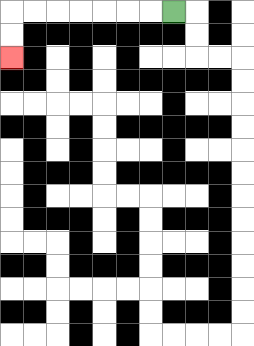{'start': '[7, 0]', 'end': '[0, 2]', 'path_directions': 'L,L,L,L,L,L,L,D,D', 'path_coordinates': '[[7, 0], [6, 0], [5, 0], [4, 0], [3, 0], [2, 0], [1, 0], [0, 0], [0, 1], [0, 2]]'}